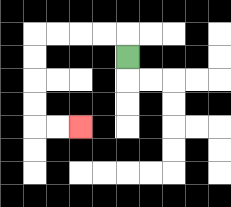{'start': '[5, 2]', 'end': '[3, 5]', 'path_directions': 'U,L,L,L,L,D,D,D,D,R,R', 'path_coordinates': '[[5, 2], [5, 1], [4, 1], [3, 1], [2, 1], [1, 1], [1, 2], [1, 3], [1, 4], [1, 5], [2, 5], [3, 5]]'}